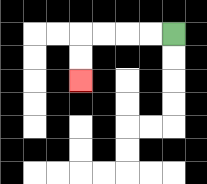{'start': '[7, 1]', 'end': '[3, 3]', 'path_directions': 'L,L,L,L,D,D', 'path_coordinates': '[[7, 1], [6, 1], [5, 1], [4, 1], [3, 1], [3, 2], [3, 3]]'}